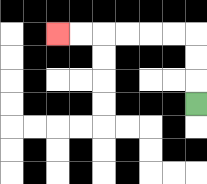{'start': '[8, 4]', 'end': '[2, 1]', 'path_directions': 'U,U,U,L,L,L,L,L,L', 'path_coordinates': '[[8, 4], [8, 3], [8, 2], [8, 1], [7, 1], [6, 1], [5, 1], [4, 1], [3, 1], [2, 1]]'}